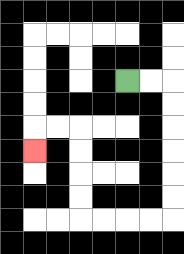{'start': '[5, 3]', 'end': '[1, 6]', 'path_directions': 'R,R,D,D,D,D,D,D,L,L,L,L,U,U,U,U,L,L,D', 'path_coordinates': '[[5, 3], [6, 3], [7, 3], [7, 4], [7, 5], [7, 6], [7, 7], [7, 8], [7, 9], [6, 9], [5, 9], [4, 9], [3, 9], [3, 8], [3, 7], [3, 6], [3, 5], [2, 5], [1, 5], [1, 6]]'}